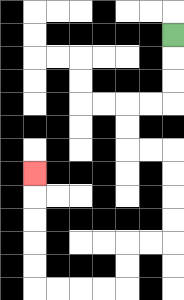{'start': '[7, 1]', 'end': '[1, 7]', 'path_directions': 'D,D,D,L,L,D,D,R,R,D,D,D,D,L,L,D,D,L,L,L,L,U,U,U,U,U', 'path_coordinates': '[[7, 1], [7, 2], [7, 3], [7, 4], [6, 4], [5, 4], [5, 5], [5, 6], [6, 6], [7, 6], [7, 7], [7, 8], [7, 9], [7, 10], [6, 10], [5, 10], [5, 11], [5, 12], [4, 12], [3, 12], [2, 12], [1, 12], [1, 11], [1, 10], [1, 9], [1, 8], [1, 7]]'}